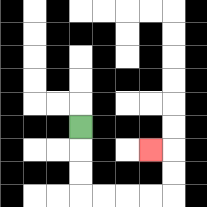{'start': '[3, 5]', 'end': '[6, 6]', 'path_directions': 'D,D,D,R,R,R,R,U,U,L', 'path_coordinates': '[[3, 5], [3, 6], [3, 7], [3, 8], [4, 8], [5, 8], [6, 8], [7, 8], [7, 7], [7, 6], [6, 6]]'}